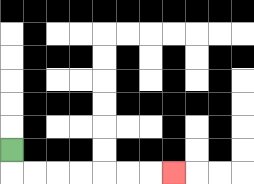{'start': '[0, 6]', 'end': '[7, 7]', 'path_directions': 'D,R,R,R,R,R,R,R', 'path_coordinates': '[[0, 6], [0, 7], [1, 7], [2, 7], [3, 7], [4, 7], [5, 7], [6, 7], [7, 7]]'}